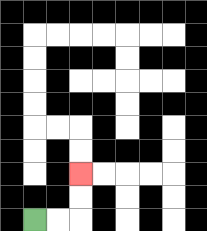{'start': '[1, 9]', 'end': '[3, 7]', 'path_directions': 'R,R,U,U', 'path_coordinates': '[[1, 9], [2, 9], [3, 9], [3, 8], [3, 7]]'}